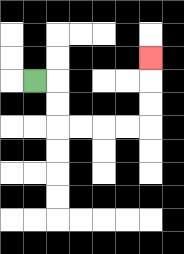{'start': '[1, 3]', 'end': '[6, 2]', 'path_directions': 'R,D,D,R,R,R,R,U,U,U', 'path_coordinates': '[[1, 3], [2, 3], [2, 4], [2, 5], [3, 5], [4, 5], [5, 5], [6, 5], [6, 4], [6, 3], [6, 2]]'}